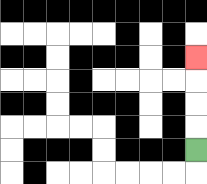{'start': '[8, 6]', 'end': '[8, 2]', 'path_directions': 'U,U,U,U', 'path_coordinates': '[[8, 6], [8, 5], [8, 4], [8, 3], [8, 2]]'}